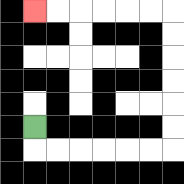{'start': '[1, 5]', 'end': '[1, 0]', 'path_directions': 'D,R,R,R,R,R,R,U,U,U,U,U,U,L,L,L,L,L,L', 'path_coordinates': '[[1, 5], [1, 6], [2, 6], [3, 6], [4, 6], [5, 6], [6, 6], [7, 6], [7, 5], [7, 4], [7, 3], [7, 2], [7, 1], [7, 0], [6, 0], [5, 0], [4, 0], [3, 0], [2, 0], [1, 0]]'}